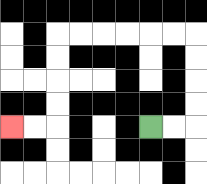{'start': '[6, 5]', 'end': '[0, 5]', 'path_directions': 'R,R,U,U,U,U,L,L,L,L,L,L,D,D,D,D,L,L', 'path_coordinates': '[[6, 5], [7, 5], [8, 5], [8, 4], [8, 3], [8, 2], [8, 1], [7, 1], [6, 1], [5, 1], [4, 1], [3, 1], [2, 1], [2, 2], [2, 3], [2, 4], [2, 5], [1, 5], [0, 5]]'}